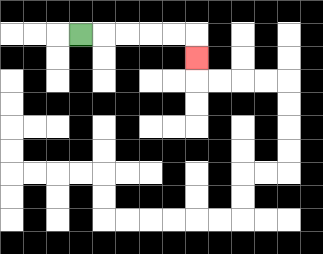{'start': '[3, 1]', 'end': '[8, 2]', 'path_directions': 'R,R,R,R,R,D', 'path_coordinates': '[[3, 1], [4, 1], [5, 1], [6, 1], [7, 1], [8, 1], [8, 2]]'}